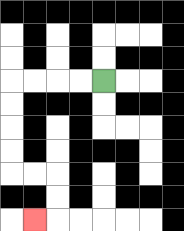{'start': '[4, 3]', 'end': '[1, 9]', 'path_directions': 'L,L,L,L,D,D,D,D,R,R,D,D,L', 'path_coordinates': '[[4, 3], [3, 3], [2, 3], [1, 3], [0, 3], [0, 4], [0, 5], [0, 6], [0, 7], [1, 7], [2, 7], [2, 8], [2, 9], [1, 9]]'}